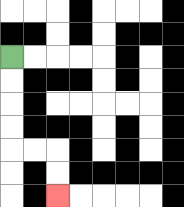{'start': '[0, 2]', 'end': '[2, 8]', 'path_directions': 'D,D,D,D,R,R,D,D', 'path_coordinates': '[[0, 2], [0, 3], [0, 4], [0, 5], [0, 6], [1, 6], [2, 6], [2, 7], [2, 8]]'}